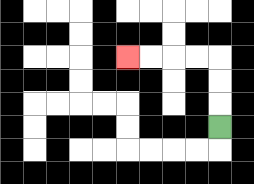{'start': '[9, 5]', 'end': '[5, 2]', 'path_directions': 'U,U,U,L,L,L,L', 'path_coordinates': '[[9, 5], [9, 4], [9, 3], [9, 2], [8, 2], [7, 2], [6, 2], [5, 2]]'}